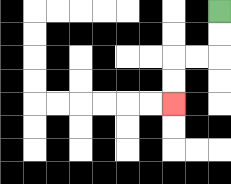{'start': '[9, 0]', 'end': '[7, 4]', 'path_directions': 'D,D,L,L,D,D', 'path_coordinates': '[[9, 0], [9, 1], [9, 2], [8, 2], [7, 2], [7, 3], [7, 4]]'}